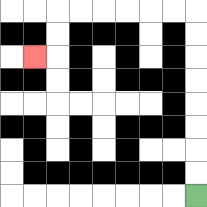{'start': '[8, 8]', 'end': '[1, 2]', 'path_directions': 'U,U,U,U,U,U,U,U,L,L,L,L,L,L,D,D,L', 'path_coordinates': '[[8, 8], [8, 7], [8, 6], [8, 5], [8, 4], [8, 3], [8, 2], [8, 1], [8, 0], [7, 0], [6, 0], [5, 0], [4, 0], [3, 0], [2, 0], [2, 1], [2, 2], [1, 2]]'}